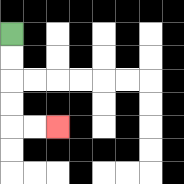{'start': '[0, 1]', 'end': '[2, 5]', 'path_directions': 'D,D,D,D,R,R', 'path_coordinates': '[[0, 1], [0, 2], [0, 3], [0, 4], [0, 5], [1, 5], [2, 5]]'}